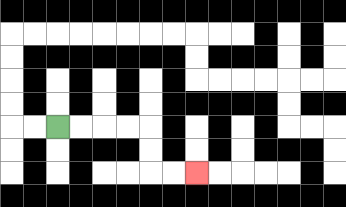{'start': '[2, 5]', 'end': '[8, 7]', 'path_directions': 'R,R,R,R,D,D,R,R', 'path_coordinates': '[[2, 5], [3, 5], [4, 5], [5, 5], [6, 5], [6, 6], [6, 7], [7, 7], [8, 7]]'}